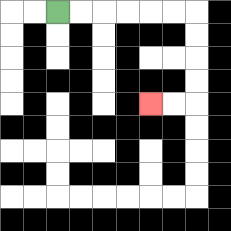{'start': '[2, 0]', 'end': '[6, 4]', 'path_directions': 'R,R,R,R,R,R,D,D,D,D,L,L', 'path_coordinates': '[[2, 0], [3, 0], [4, 0], [5, 0], [6, 0], [7, 0], [8, 0], [8, 1], [8, 2], [8, 3], [8, 4], [7, 4], [6, 4]]'}